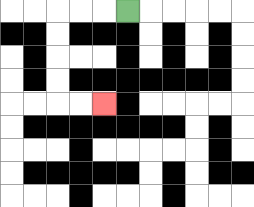{'start': '[5, 0]', 'end': '[4, 4]', 'path_directions': 'L,L,L,D,D,D,D,R,R', 'path_coordinates': '[[5, 0], [4, 0], [3, 0], [2, 0], [2, 1], [2, 2], [2, 3], [2, 4], [3, 4], [4, 4]]'}